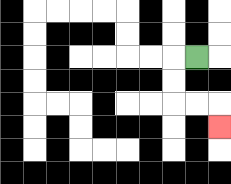{'start': '[8, 2]', 'end': '[9, 5]', 'path_directions': 'L,D,D,R,R,D', 'path_coordinates': '[[8, 2], [7, 2], [7, 3], [7, 4], [8, 4], [9, 4], [9, 5]]'}